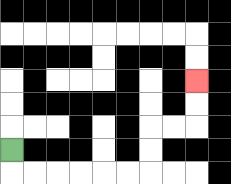{'start': '[0, 6]', 'end': '[8, 3]', 'path_directions': 'D,R,R,R,R,R,R,U,U,R,R,U,U', 'path_coordinates': '[[0, 6], [0, 7], [1, 7], [2, 7], [3, 7], [4, 7], [5, 7], [6, 7], [6, 6], [6, 5], [7, 5], [8, 5], [8, 4], [8, 3]]'}